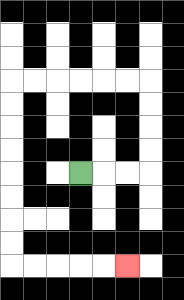{'start': '[3, 7]', 'end': '[5, 11]', 'path_directions': 'R,R,R,U,U,U,U,L,L,L,L,L,L,D,D,D,D,D,D,D,D,R,R,R,R,R', 'path_coordinates': '[[3, 7], [4, 7], [5, 7], [6, 7], [6, 6], [6, 5], [6, 4], [6, 3], [5, 3], [4, 3], [3, 3], [2, 3], [1, 3], [0, 3], [0, 4], [0, 5], [0, 6], [0, 7], [0, 8], [0, 9], [0, 10], [0, 11], [1, 11], [2, 11], [3, 11], [4, 11], [5, 11]]'}